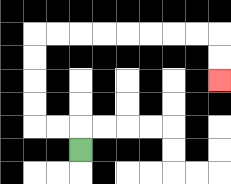{'start': '[3, 6]', 'end': '[9, 3]', 'path_directions': 'U,L,L,U,U,U,U,R,R,R,R,R,R,R,R,D,D', 'path_coordinates': '[[3, 6], [3, 5], [2, 5], [1, 5], [1, 4], [1, 3], [1, 2], [1, 1], [2, 1], [3, 1], [4, 1], [5, 1], [6, 1], [7, 1], [8, 1], [9, 1], [9, 2], [9, 3]]'}